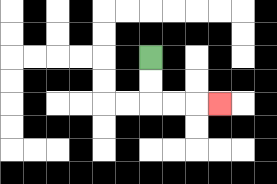{'start': '[6, 2]', 'end': '[9, 4]', 'path_directions': 'D,D,R,R,R', 'path_coordinates': '[[6, 2], [6, 3], [6, 4], [7, 4], [8, 4], [9, 4]]'}